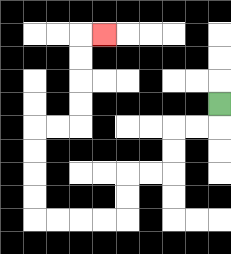{'start': '[9, 4]', 'end': '[4, 1]', 'path_directions': 'D,L,L,D,D,L,L,D,D,L,L,L,L,U,U,U,U,R,R,U,U,U,U,R', 'path_coordinates': '[[9, 4], [9, 5], [8, 5], [7, 5], [7, 6], [7, 7], [6, 7], [5, 7], [5, 8], [5, 9], [4, 9], [3, 9], [2, 9], [1, 9], [1, 8], [1, 7], [1, 6], [1, 5], [2, 5], [3, 5], [3, 4], [3, 3], [3, 2], [3, 1], [4, 1]]'}